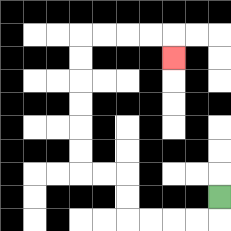{'start': '[9, 8]', 'end': '[7, 2]', 'path_directions': 'D,L,L,L,L,U,U,L,L,U,U,U,U,U,U,R,R,R,R,D', 'path_coordinates': '[[9, 8], [9, 9], [8, 9], [7, 9], [6, 9], [5, 9], [5, 8], [5, 7], [4, 7], [3, 7], [3, 6], [3, 5], [3, 4], [3, 3], [3, 2], [3, 1], [4, 1], [5, 1], [6, 1], [7, 1], [7, 2]]'}